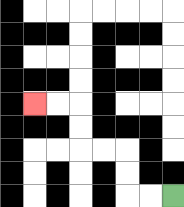{'start': '[7, 8]', 'end': '[1, 4]', 'path_directions': 'L,L,U,U,L,L,U,U,L,L', 'path_coordinates': '[[7, 8], [6, 8], [5, 8], [5, 7], [5, 6], [4, 6], [3, 6], [3, 5], [3, 4], [2, 4], [1, 4]]'}